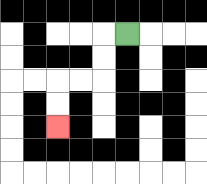{'start': '[5, 1]', 'end': '[2, 5]', 'path_directions': 'L,D,D,L,L,D,D', 'path_coordinates': '[[5, 1], [4, 1], [4, 2], [4, 3], [3, 3], [2, 3], [2, 4], [2, 5]]'}